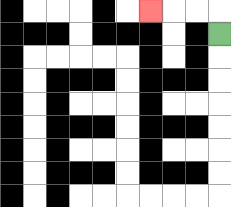{'start': '[9, 1]', 'end': '[6, 0]', 'path_directions': 'U,L,L,L', 'path_coordinates': '[[9, 1], [9, 0], [8, 0], [7, 0], [6, 0]]'}